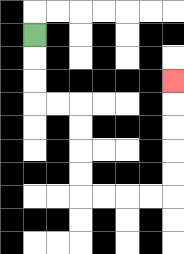{'start': '[1, 1]', 'end': '[7, 3]', 'path_directions': 'D,D,D,R,R,D,D,D,D,R,R,R,R,U,U,U,U,U', 'path_coordinates': '[[1, 1], [1, 2], [1, 3], [1, 4], [2, 4], [3, 4], [3, 5], [3, 6], [3, 7], [3, 8], [4, 8], [5, 8], [6, 8], [7, 8], [7, 7], [7, 6], [7, 5], [7, 4], [7, 3]]'}